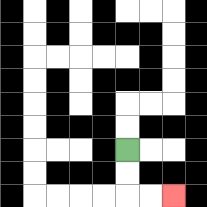{'start': '[5, 6]', 'end': '[7, 8]', 'path_directions': 'D,D,R,R', 'path_coordinates': '[[5, 6], [5, 7], [5, 8], [6, 8], [7, 8]]'}